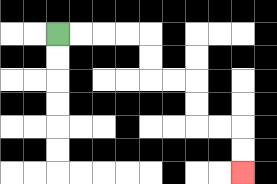{'start': '[2, 1]', 'end': '[10, 7]', 'path_directions': 'R,R,R,R,D,D,R,R,D,D,R,R,D,D', 'path_coordinates': '[[2, 1], [3, 1], [4, 1], [5, 1], [6, 1], [6, 2], [6, 3], [7, 3], [8, 3], [8, 4], [8, 5], [9, 5], [10, 5], [10, 6], [10, 7]]'}